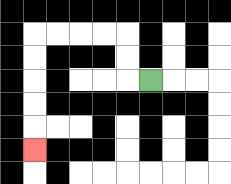{'start': '[6, 3]', 'end': '[1, 6]', 'path_directions': 'L,U,U,L,L,L,L,D,D,D,D,D', 'path_coordinates': '[[6, 3], [5, 3], [5, 2], [5, 1], [4, 1], [3, 1], [2, 1], [1, 1], [1, 2], [1, 3], [1, 4], [1, 5], [1, 6]]'}